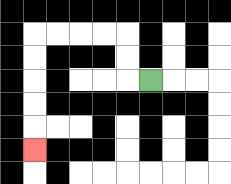{'start': '[6, 3]', 'end': '[1, 6]', 'path_directions': 'L,U,U,L,L,L,L,D,D,D,D,D', 'path_coordinates': '[[6, 3], [5, 3], [5, 2], [5, 1], [4, 1], [3, 1], [2, 1], [1, 1], [1, 2], [1, 3], [1, 4], [1, 5], [1, 6]]'}